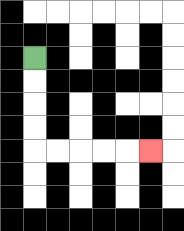{'start': '[1, 2]', 'end': '[6, 6]', 'path_directions': 'D,D,D,D,R,R,R,R,R', 'path_coordinates': '[[1, 2], [1, 3], [1, 4], [1, 5], [1, 6], [2, 6], [3, 6], [4, 6], [5, 6], [6, 6]]'}